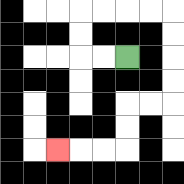{'start': '[5, 2]', 'end': '[2, 6]', 'path_directions': 'L,L,U,U,R,R,R,R,D,D,D,D,L,L,D,D,L,L,L', 'path_coordinates': '[[5, 2], [4, 2], [3, 2], [3, 1], [3, 0], [4, 0], [5, 0], [6, 0], [7, 0], [7, 1], [7, 2], [7, 3], [7, 4], [6, 4], [5, 4], [5, 5], [5, 6], [4, 6], [3, 6], [2, 6]]'}